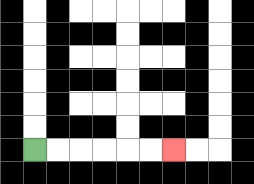{'start': '[1, 6]', 'end': '[7, 6]', 'path_directions': 'R,R,R,R,R,R', 'path_coordinates': '[[1, 6], [2, 6], [3, 6], [4, 6], [5, 6], [6, 6], [7, 6]]'}